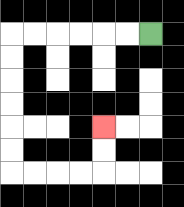{'start': '[6, 1]', 'end': '[4, 5]', 'path_directions': 'L,L,L,L,L,L,D,D,D,D,D,D,R,R,R,R,U,U', 'path_coordinates': '[[6, 1], [5, 1], [4, 1], [3, 1], [2, 1], [1, 1], [0, 1], [0, 2], [0, 3], [0, 4], [0, 5], [0, 6], [0, 7], [1, 7], [2, 7], [3, 7], [4, 7], [4, 6], [4, 5]]'}